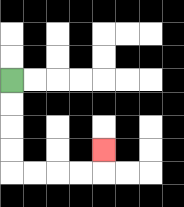{'start': '[0, 3]', 'end': '[4, 6]', 'path_directions': 'D,D,D,D,R,R,R,R,U', 'path_coordinates': '[[0, 3], [0, 4], [0, 5], [0, 6], [0, 7], [1, 7], [2, 7], [3, 7], [4, 7], [4, 6]]'}